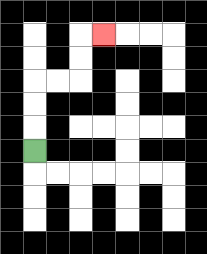{'start': '[1, 6]', 'end': '[4, 1]', 'path_directions': 'U,U,U,R,R,U,U,R', 'path_coordinates': '[[1, 6], [1, 5], [1, 4], [1, 3], [2, 3], [3, 3], [3, 2], [3, 1], [4, 1]]'}